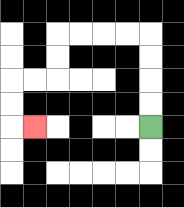{'start': '[6, 5]', 'end': '[1, 5]', 'path_directions': 'U,U,U,U,L,L,L,L,D,D,L,L,D,D,R', 'path_coordinates': '[[6, 5], [6, 4], [6, 3], [6, 2], [6, 1], [5, 1], [4, 1], [3, 1], [2, 1], [2, 2], [2, 3], [1, 3], [0, 3], [0, 4], [0, 5], [1, 5]]'}